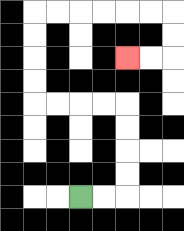{'start': '[3, 8]', 'end': '[5, 2]', 'path_directions': 'R,R,U,U,U,U,L,L,L,L,U,U,U,U,R,R,R,R,R,R,D,D,L,L', 'path_coordinates': '[[3, 8], [4, 8], [5, 8], [5, 7], [5, 6], [5, 5], [5, 4], [4, 4], [3, 4], [2, 4], [1, 4], [1, 3], [1, 2], [1, 1], [1, 0], [2, 0], [3, 0], [4, 0], [5, 0], [6, 0], [7, 0], [7, 1], [7, 2], [6, 2], [5, 2]]'}